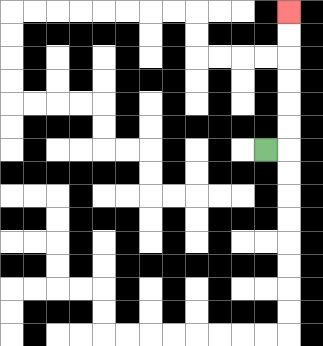{'start': '[11, 6]', 'end': '[12, 0]', 'path_directions': 'R,U,U,U,U,U,U', 'path_coordinates': '[[11, 6], [12, 6], [12, 5], [12, 4], [12, 3], [12, 2], [12, 1], [12, 0]]'}